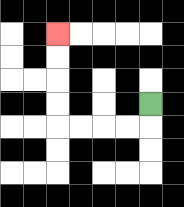{'start': '[6, 4]', 'end': '[2, 1]', 'path_directions': 'D,L,L,L,L,U,U,U,U', 'path_coordinates': '[[6, 4], [6, 5], [5, 5], [4, 5], [3, 5], [2, 5], [2, 4], [2, 3], [2, 2], [2, 1]]'}